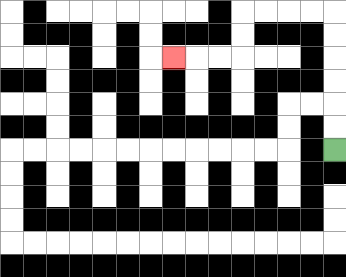{'start': '[14, 6]', 'end': '[7, 2]', 'path_directions': 'U,U,U,U,U,U,L,L,L,L,D,D,L,L,L', 'path_coordinates': '[[14, 6], [14, 5], [14, 4], [14, 3], [14, 2], [14, 1], [14, 0], [13, 0], [12, 0], [11, 0], [10, 0], [10, 1], [10, 2], [9, 2], [8, 2], [7, 2]]'}